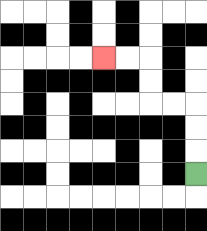{'start': '[8, 7]', 'end': '[4, 2]', 'path_directions': 'U,U,U,L,L,U,U,L,L', 'path_coordinates': '[[8, 7], [8, 6], [8, 5], [8, 4], [7, 4], [6, 4], [6, 3], [6, 2], [5, 2], [4, 2]]'}